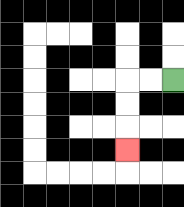{'start': '[7, 3]', 'end': '[5, 6]', 'path_directions': 'L,L,D,D,D', 'path_coordinates': '[[7, 3], [6, 3], [5, 3], [5, 4], [5, 5], [5, 6]]'}